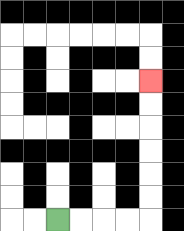{'start': '[2, 9]', 'end': '[6, 3]', 'path_directions': 'R,R,R,R,U,U,U,U,U,U', 'path_coordinates': '[[2, 9], [3, 9], [4, 9], [5, 9], [6, 9], [6, 8], [6, 7], [6, 6], [6, 5], [6, 4], [6, 3]]'}